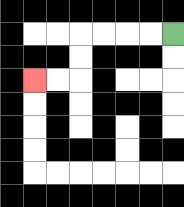{'start': '[7, 1]', 'end': '[1, 3]', 'path_directions': 'L,L,L,L,D,D,L,L', 'path_coordinates': '[[7, 1], [6, 1], [5, 1], [4, 1], [3, 1], [3, 2], [3, 3], [2, 3], [1, 3]]'}